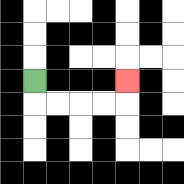{'start': '[1, 3]', 'end': '[5, 3]', 'path_directions': 'D,R,R,R,R,U', 'path_coordinates': '[[1, 3], [1, 4], [2, 4], [3, 4], [4, 4], [5, 4], [5, 3]]'}